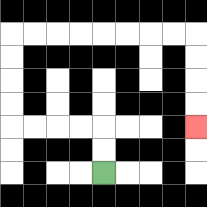{'start': '[4, 7]', 'end': '[8, 5]', 'path_directions': 'U,U,L,L,L,L,U,U,U,U,R,R,R,R,R,R,R,R,D,D,D,D', 'path_coordinates': '[[4, 7], [4, 6], [4, 5], [3, 5], [2, 5], [1, 5], [0, 5], [0, 4], [0, 3], [0, 2], [0, 1], [1, 1], [2, 1], [3, 1], [4, 1], [5, 1], [6, 1], [7, 1], [8, 1], [8, 2], [8, 3], [8, 4], [8, 5]]'}